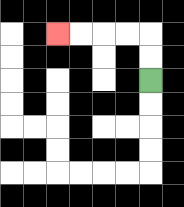{'start': '[6, 3]', 'end': '[2, 1]', 'path_directions': 'U,U,L,L,L,L', 'path_coordinates': '[[6, 3], [6, 2], [6, 1], [5, 1], [4, 1], [3, 1], [2, 1]]'}